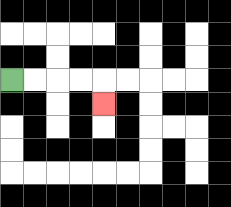{'start': '[0, 3]', 'end': '[4, 4]', 'path_directions': 'R,R,R,R,D', 'path_coordinates': '[[0, 3], [1, 3], [2, 3], [3, 3], [4, 3], [4, 4]]'}